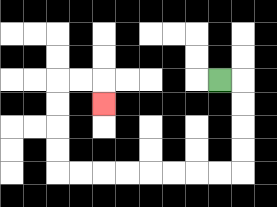{'start': '[9, 3]', 'end': '[4, 4]', 'path_directions': 'R,D,D,D,D,L,L,L,L,L,L,L,L,U,U,U,U,R,R,D', 'path_coordinates': '[[9, 3], [10, 3], [10, 4], [10, 5], [10, 6], [10, 7], [9, 7], [8, 7], [7, 7], [6, 7], [5, 7], [4, 7], [3, 7], [2, 7], [2, 6], [2, 5], [2, 4], [2, 3], [3, 3], [4, 3], [4, 4]]'}